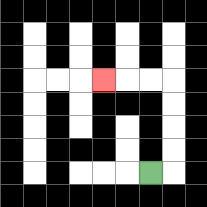{'start': '[6, 7]', 'end': '[4, 3]', 'path_directions': 'R,U,U,U,U,L,L,L', 'path_coordinates': '[[6, 7], [7, 7], [7, 6], [7, 5], [7, 4], [7, 3], [6, 3], [5, 3], [4, 3]]'}